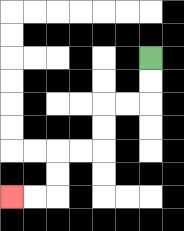{'start': '[6, 2]', 'end': '[0, 8]', 'path_directions': 'D,D,L,L,D,D,L,L,D,D,L,L', 'path_coordinates': '[[6, 2], [6, 3], [6, 4], [5, 4], [4, 4], [4, 5], [4, 6], [3, 6], [2, 6], [2, 7], [2, 8], [1, 8], [0, 8]]'}